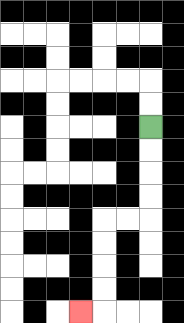{'start': '[6, 5]', 'end': '[3, 13]', 'path_directions': 'D,D,D,D,L,L,D,D,D,D,L', 'path_coordinates': '[[6, 5], [6, 6], [6, 7], [6, 8], [6, 9], [5, 9], [4, 9], [4, 10], [4, 11], [4, 12], [4, 13], [3, 13]]'}